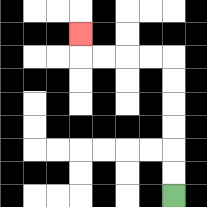{'start': '[7, 8]', 'end': '[3, 1]', 'path_directions': 'U,U,U,U,U,U,L,L,L,L,U', 'path_coordinates': '[[7, 8], [7, 7], [7, 6], [7, 5], [7, 4], [7, 3], [7, 2], [6, 2], [5, 2], [4, 2], [3, 2], [3, 1]]'}